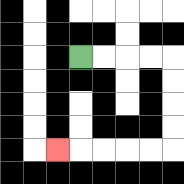{'start': '[3, 2]', 'end': '[2, 6]', 'path_directions': 'R,R,R,R,D,D,D,D,L,L,L,L,L', 'path_coordinates': '[[3, 2], [4, 2], [5, 2], [6, 2], [7, 2], [7, 3], [7, 4], [7, 5], [7, 6], [6, 6], [5, 6], [4, 6], [3, 6], [2, 6]]'}